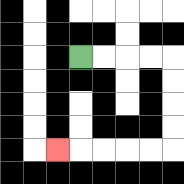{'start': '[3, 2]', 'end': '[2, 6]', 'path_directions': 'R,R,R,R,D,D,D,D,L,L,L,L,L', 'path_coordinates': '[[3, 2], [4, 2], [5, 2], [6, 2], [7, 2], [7, 3], [7, 4], [7, 5], [7, 6], [6, 6], [5, 6], [4, 6], [3, 6], [2, 6]]'}